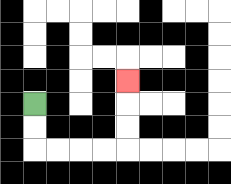{'start': '[1, 4]', 'end': '[5, 3]', 'path_directions': 'D,D,R,R,R,R,U,U,U', 'path_coordinates': '[[1, 4], [1, 5], [1, 6], [2, 6], [3, 6], [4, 6], [5, 6], [5, 5], [5, 4], [5, 3]]'}